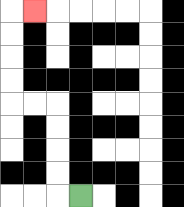{'start': '[3, 8]', 'end': '[1, 0]', 'path_directions': 'L,U,U,U,U,L,L,U,U,U,U,R', 'path_coordinates': '[[3, 8], [2, 8], [2, 7], [2, 6], [2, 5], [2, 4], [1, 4], [0, 4], [0, 3], [0, 2], [0, 1], [0, 0], [1, 0]]'}